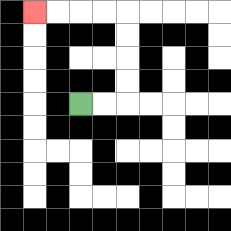{'start': '[3, 4]', 'end': '[1, 0]', 'path_directions': 'R,R,U,U,U,U,L,L,L,L', 'path_coordinates': '[[3, 4], [4, 4], [5, 4], [5, 3], [5, 2], [5, 1], [5, 0], [4, 0], [3, 0], [2, 0], [1, 0]]'}